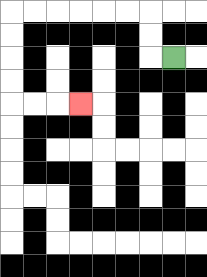{'start': '[7, 2]', 'end': '[3, 4]', 'path_directions': 'L,U,U,L,L,L,L,L,L,D,D,D,D,R,R,R', 'path_coordinates': '[[7, 2], [6, 2], [6, 1], [6, 0], [5, 0], [4, 0], [3, 0], [2, 0], [1, 0], [0, 0], [0, 1], [0, 2], [0, 3], [0, 4], [1, 4], [2, 4], [3, 4]]'}